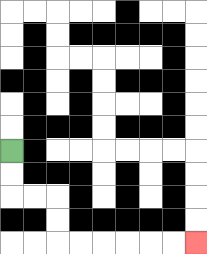{'start': '[0, 6]', 'end': '[8, 10]', 'path_directions': 'D,D,R,R,D,D,R,R,R,R,R,R', 'path_coordinates': '[[0, 6], [0, 7], [0, 8], [1, 8], [2, 8], [2, 9], [2, 10], [3, 10], [4, 10], [5, 10], [6, 10], [7, 10], [8, 10]]'}